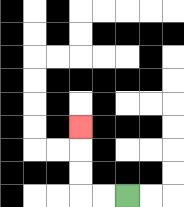{'start': '[5, 8]', 'end': '[3, 5]', 'path_directions': 'L,L,U,U,U', 'path_coordinates': '[[5, 8], [4, 8], [3, 8], [3, 7], [3, 6], [3, 5]]'}